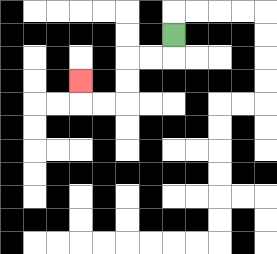{'start': '[7, 1]', 'end': '[3, 3]', 'path_directions': 'D,L,L,D,D,L,L,U', 'path_coordinates': '[[7, 1], [7, 2], [6, 2], [5, 2], [5, 3], [5, 4], [4, 4], [3, 4], [3, 3]]'}